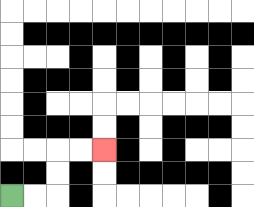{'start': '[0, 8]', 'end': '[4, 6]', 'path_directions': 'R,R,U,U,R,R', 'path_coordinates': '[[0, 8], [1, 8], [2, 8], [2, 7], [2, 6], [3, 6], [4, 6]]'}